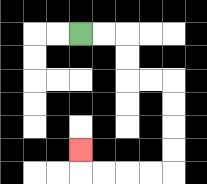{'start': '[3, 1]', 'end': '[3, 6]', 'path_directions': 'R,R,D,D,R,R,D,D,D,D,L,L,L,L,U', 'path_coordinates': '[[3, 1], [4, 1], [5, 1], [5, 2], [5, 3], [6, 3], [7, 3], [7, 4], [7, 5], [7, 6], [7, 7], [6, 7], [5, 7], [4, 7], [3, 7], [3, 6]]'}